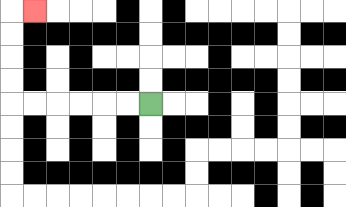{'start': '[6, 4]', 'end': '[1, 0]', 'path_directions': 'L,L,L,L,L,L,U,U,U,U,R', 'path_coordinates': '[[6, 4], [5, 4], [4, 4], [3, 4], [2, 4], [1, 4], [0, 4], [0, 3], [0, 2], [0, 1], [0, 0], [1, 0]]'}